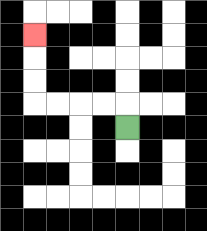{'start': '[5, 5]', 'end': '[1, 1]', 'path_directions': 'U,L,L,L,L,U,U,U', 'path_coordinates': '[[5, 5], [5, 4], [4, 4], [3, 4], [2, 4], [1, 4], [1, 3], [1, 2], [1, 1]]'}